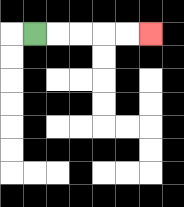{'start': '[1, 1]', 'end': '[6, 1]', 'path_directions': 'R,R,R,R,R', 'path_coordinates': '[[1, 1], [2, 1], [3, 1], [4, 1], [5, 1], [6, 1]]'}